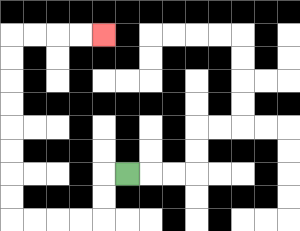{'start': '[5, 7]', 'end': '[4, 1]', 'path_directions': 'L,D,D,L,L,L,L,U,U,U,U,U,U,U,U,R,R,R,R', 'path_coordinates': '[[5, 7], [4, 7], [4, 8], [4, 9], [3, 9], [2, 9], [1, 9], [0, 9], [0, 8], [0, 7], [0, 6], [0, 5], [0, 4], [0, 3], [0, 2], [0, 1], [1, 1], [2, 1], [3, 1], [4, 1]]'}